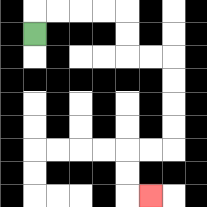{'start': '[1, 1]', 'end': '[6, 8]', 'path_directions': 'U,R,R,R,R,D,D,R,R,D,D,D,D,L,L,D,D,R', 'path_coordinates': '[[1, 1], [1, 0], [2, 0], [3, 0], [4, 0], [5, 0], [5, 1], [5, 2], [6, 2], [7, 2], [7, 3], [7, 4], [7, 5], [7, 6], [6, 6], [5, 6], [5, 7], [5, 8], [6, 8]]'}